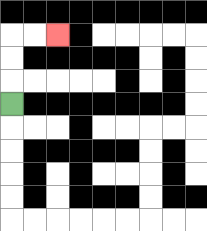{'start': '[0, 4]', 'end': '[2, 1]', 'path_directions': 'U,U,U,R,R', 'path_coordinates': '[[0, 4], [0, 3], [0, 2], [0, 1], [1, 1], [2, 1]]'}